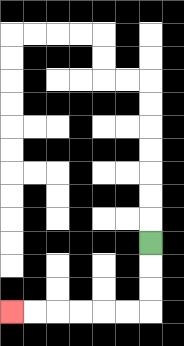{'start': '[6, 10]', 'end': '[0, 13]', 'path_directions': 'D,D,D,L,L,L,L,L,L', 'path_coordinates': '[[6, 10], [6, 11], [6, 12], [6, 13], [5, 13], [4, 13], [3, 13], [2, 13], [1, 13], [0, 13]]'}